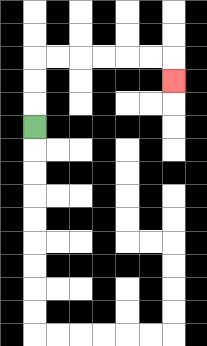{'start': '[1, 5]', 'end': '[7, 3]', 'path_directions': 'U,U,U,R,R,R,R,R,R,D', 'path_coordinates': '[[1, 5], [1, 4], [1, 3], [1, 2], [2, 2], [3, 2], [4, 2], [5, 2], [6, 2], [7, 2], [7, 3]]'}